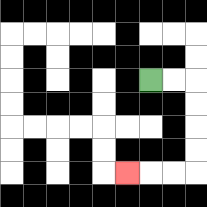{'start': '[6, 3]', 'end': '[5, 7]', 'path_directions': 'R,R,D,D,D,D,L,L,L', 'path_coordinates': '[[6, 3], [7, 3], [8, 3], [8, 4], [8, 5], [8, 6], [8, 7], [7, 7], [6, 7], [5, 7]]'}